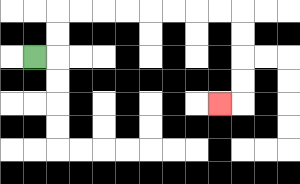{'start': '[1, 2]', 'end': '[9, 4]', 'path_directions': 'R,U,U,R,R,R,R,R,R,R,R,D,D,D,D,L', 'path_coordinates': '[[1, 2], [2, 2], [2, 1], [2, 0], [3, 0], [4, 0], [5, 0], [6, 0], [7, 0], [8, 0], [9, 0], [10, 0], [10, 1], [10, 2], [10, 3], [10, 4], [9, 4]]'}